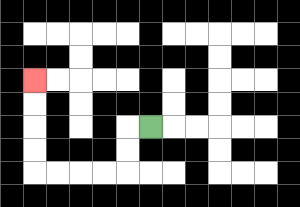{'start': '[6, 5]', 'end': '[1, 3]', 'path_directions': 'L,D,D,L,L,L,L,U,U,U,U', 'path_coordinates': '[[6, 5], [5, 5], [5, 6], [5, 7], [4, 7], [3, 7], [2, 7], [1, 7], [1, 6], [1, 5], [1, 4], [1, 3]]'}